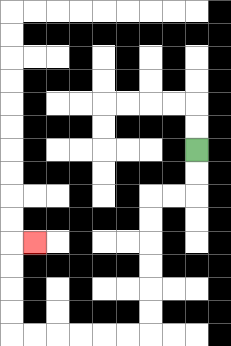{'start': '[8, 6]', 'end': '[1, 10]', 'path_directions': 'D,D,L,L,D,D,D,D,D,D,L,L,L,L,L,L,U,U,U,U,R', 'path_coordinates': '[[8, 6], [8, 7], [8, 8], [7, 8], [6, 8], [6, 9], [6, 10], [6, 11], [6, 12], [6, 13], [6, 14], [5, 14], [4, 14], [3, 14], [2, 14], [1, 14], [0, 14], [0, 13], [0, 12], [0, 11], [0, 10], [1, 10]]'}